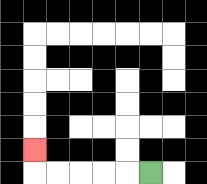{'start': '[6, 7]', 'end': '[1, 6]', 'path_directions': 'L,L,L,L,L,U', 'path_coordinates': '[[6, 7], [5, 7], [4, 7], [3, 7], [2, 7], [1, 7], [1, 6]]'}